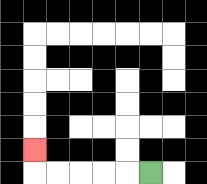{'start': '[6, 7]', 'end': '[1, 6]', 'path_directions': 'L,L,L,L,L,U', 'path_coordinates': '[[6, 7], [5, 7], [4, 7], [3, 7], [2, 7], [1, 7], [1, 6]]'}